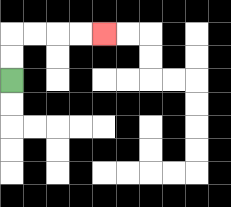{'start': '[0, 3]', 'end': '[4, 1]', 'path_directions': 'U,U,R,R,R,R', 'path_coordinates': '[[0, 3], [0, 2], [0, 1], [1, 1], [2, 1], [3, 1], [4, 1]]'}